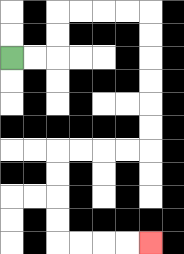{'start': '[0, 2]', 'end': '[6, 10]', 'path_directions': 'R,R,U,U,R,R,R,R,D,D,D,D,D,D,L,L,L,L,D,D,D,D,R,R,R,R', 'path_coordinates': '[[0, 2], [1, 2], [2, 2], [2, 1], [2, 0], [3, 0], [4, 0], [5, 0], [6, 0], [6, 1], [6, 2], [6, 3], [6, 4], [6, 5], [6, 6], [5, 6], [4, 6], [3, 6], [2, 6], [2, 7], [2, 8], [2, 9], [2, 10], [3, 10], [4, 10], [5, 10], [6, 10]]'}